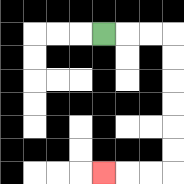{'start': '[4, 1]', 'end': '[4, 7]', 'path_directions': 'R,R,R,D,D,D,D,D,D,L,L,L', 'path_coordinates': '[[4, 1], [5, 1], [6, 1], [7, 1], [7, 2], [7, 3], [7, 4], [7, 5], [7, 6], [7, 7], [6, 7], [5, 7], [4, 7]]'}